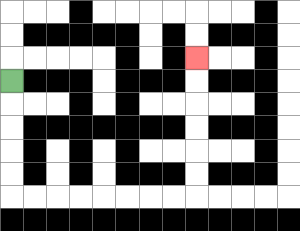{'start': '[0, 3]', 'end': '[8, 2]', 'path_directions': 'D,D,D,D,D,R,R,R,R,R,R,R,R,U,U,U,U,U,U', 'path_coordinates': '[[0, 3], [0, 4], [0, 5], [0, 6], [0, 7], [0, 8], [1, 8], [2, 8], [3, 8], [4, 8], [5, 8], [6, 8], [7, 8], [8, 8], [8, 7], [8, 6], [8, 5], [8, 4], [8, 3], [8, 2]]'}